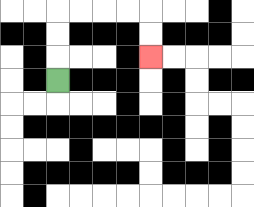{'start': '[2, 3]', 'end': '[6, 2]', 'path_directions': 'U,U,U,R,R,R,R,D,D', 'path_coordinates': '[[2, 3], [2, 2], [2, 1], [2, 0], [3, 0], [4, 0], [5, 0], [6, 0], [6, 1], [6, 2]]'}